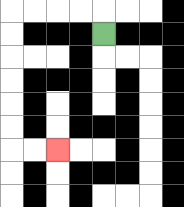{'start': '[4, 1]', 'end': '[2, 6]', 'path_directions': 'U,L,L,L,L,D,D,D,D,D,D,R,R', 'path_coordinates': '[[4, 1], [4, 0], [3, 0], [2, 0], [1, 0], [0, 0], [0, 1], [0, 2], [0, 3], [0, 4], [0, 5], [0, 6], [1, 6], [2, 6]]'}